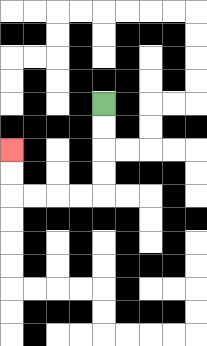{'start': '[4, 4]', 'end': '[0, 6]', 'path_directions': 'D,D,D,D,L,L,L,L,U,U', 'path_coordinates': '[[4, 4], [4, 5], [4, 6], [4, 7], [4, 8], [3, 8], [2, 8], [1, 8], [0, 8], [0, 7], [0, 6]]'}